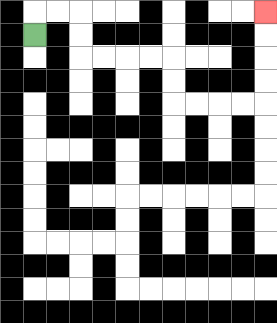{'start': '[1, 1]', 'end': '[11, 0]', 'path_directions': 'U,R,R,D,D,R,R,R,R,D,D,R,R,R,R,U,U,U,U', 'path_coordinates': '[[1, 1], [1, 0], [2, 0], [3, 0], [3, 1], [3, 2], [4, 2], [5, 2], [6, 2], [7, 2], [7, 3], [7, 4], [8, 4], [9, 4], [10, 4], [11, 4], [11, 3], [11, 2], [11, 1], [11, 0]]'}